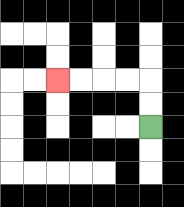{'start': '[6, 5]', 'end': '[2, 3]', 'path_directions': 'U,U,L,L,L,L', 'path_coordinates': '[[6, 5], [6, 4], [6, 3], [5, 3], [4, 3], [3, 3], [2, 3]]'}